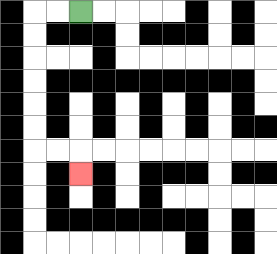{'start': '[3, 0]', 'end': '[3, 7]', 'path_directions': 'L,L,D,D,D,D,D,D,R,R,D', 'path_coordinates': '[[3, 0], [2, 0], [1, 0], [1, 1], [1, 2], [1, 3], [1, 4], [1, 5], [1, 6], [2, 6], [3, 6], [3, 7]]'}